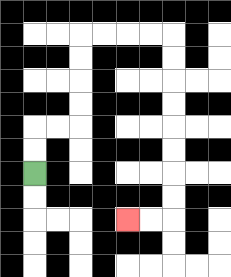{'start': '[1, 7]', 'end': '[5, 9]', 'path_directions': 'U,U,R,R,U,U,U,U,R,R,R,R,D,D,D,D,D,D,D,D,L,L', 'path_coordinates': '[[1, 7], [1, 6], [1, 5], [2, 5], [3, 5], [3, 4], [3, 3], [3, 2], [3, 1], [4, 1], [5, 1], [6, 1], [7, 1], [7, 2], [7, 3], [7, 4], [7, 5], [7, 6], [7, 7], [7, 8], [7, 9], [6, 9], [5, 9]]'}